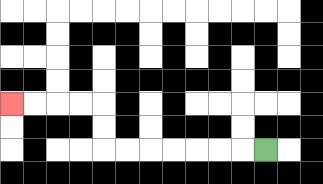{'start': '[11, 6]', 'end': '[0, 4]', 'path_directions': 'L,L,L,L,L,L,L,U,U,L,L,L,L', 'path_coordinates': '[[11, 6], [10, 6], [9, 6], [8, 6], [7, 6], [6, 6], [5, 6], [4, 6], [4, 5], [4, 4], [3, 4], [2, 4], [1, 4], [0, 4]]'}